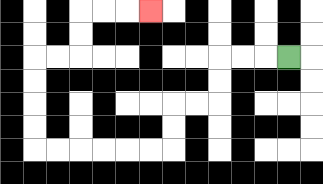{'start': '[12, 2]', 'end': '[6, 0]', 'path_directions': 'L,L,L,D,D,L,L,D,D,L,L,L,L,L,L,U,U,U,U,R,R,U,U,R,R,R', 'path_coordinates': '[[12, 2], [11, 2], [10, 2], [9, 2], [9, 3], [9, 4], [8, 4], [7, 4], [7, 5], [7, 6], [6, 6], [5, 6], [4, 6], [3, 6], [2, 6], [1, 6], [1, 5], [1, 4], [1, 3], [1, 2], [2, 2], [3, 2], [3, 1], [3, 0], [4, 0], [5, 0], [6, 0]]'}